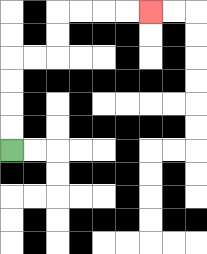{'start': '[0, 6]', 'end': '[6, 0]', 'path_directions': 'U,U,U,U,R,R,U,U,R,R,R,R', 'path_coordinates': '[[0, 6], [0, 5], [0, 4], [0, 3], [0, 2], [1, 2], [2, 2], [2, 1], [2, 0], [3, 0], [4, 0], [5, 0], [6, 0]]'}